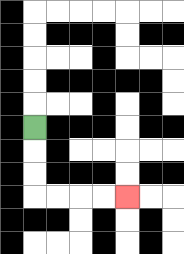{'start': '[1, 5]', 'end': '[5, 8]', 'path_directions': 'D,D,D,R,R,R,R', 'path_coordinates': '[[1, 5], [1, 6], [1, 7], [1, 8], [2, 8], [3, 8], [4, 8], [5, 8]]'}